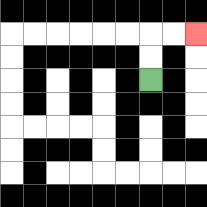{'start': '[6, 3]', 'end': '[8, 1]', 'path_directions': 'U,U,R,R', 'path_coordinates': '[[6, 3], [6, 2], [6, 1], [7, 1], [8, 1]]'}